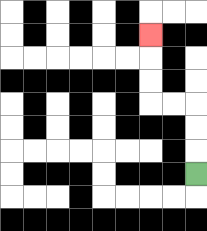{'start': '[8, 7]', 'end': '[6, 1]', 'path_directions': 'U,U,U,L,L,U,U,U', 'path_coordinates': '[[8, 7], [8, 6], [8, 5], [8, 4], [7, 4], [6, 4], [6, 3], [6, 2], [6, 1]]'}